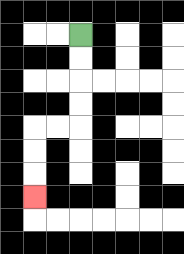{'start': '[3, 1]', 'end': '[1, 8]', 'path_directions': 'D,D,D,D,L,L,D,D,D', 'path_coordinates': '[[3, 1], [3, 2], [3, 3], [3, 4], [3, 5], [2, 5], [1, 5], [1, 6], [1, 7], [1, 8]]'}